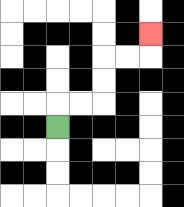{'start': '[2, 5]', 'end': '[6, 1]', 'path_directions': 'U,R,R,U,U,R,R,U', 'path_coordinates': '[[2, 5], [2, 4], [3, 4], [4, 4], [4, 3], [4, 2], [5, 2], [6, 2], [6, 1]]'}